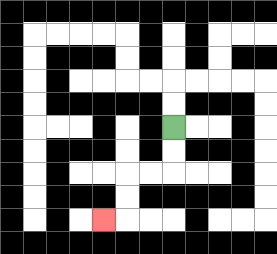{'start': '[7, 5]', 'end': '[4, 9]', 'path_directions': 'D,D,L,L,D,D,L', 'path_coordinates': '[[7, 5], [7, 6], [7, 7], [6, 7], [5, 7], [5, 8], [5, 9], [4, 9]]'}